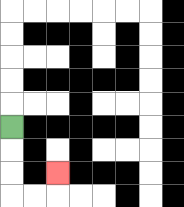{'start': '[0, 5]', 'end': '[2, 7]', 'path_directions': 'D,D,D,R,R,U', 'path_coordinates': '[[0, 5], [0, 6], [0, 7], [0, 8], [1, 8], [2, 8], [2, 7]]'}